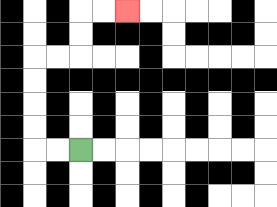{'start': '[3, 6]', 'end': '[5, 0]', 'path_directions': 'L,L,U,U,U,U,R,R,U,U,R,R', 'path_coordinates': '[[3, 6], [2, 6], [1, 6], [1, 5], [1, 4], [1, 3], [1, 2], [2, 2], [3, 2], [3, 1], [3, 0], [4, 0], [5, 0]]'}